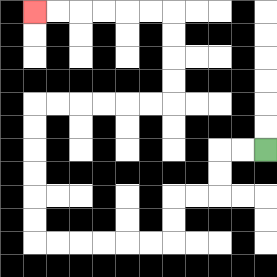{'start': '[11, 6]', 'end': '[1, 0]', 'path_directions': 'L,L,D,D,L,L,D,D,L,L,L,L,L,L,U,U,U,U,U,U,R,R,R,R,R,R,U,U,U,U,L,L,L,L,L,L', 'path_coordinates': '[[11, 6], [10, 6], [9, 6], [9, 7], [9, 8], [8, 8], [7, 8], [7, 9], [7, 10], [6, 10], [5, 10], [4, 10], [3, 10], [2, 10], [1, 10], [1, 9], [1, 8], [1, 7], [1, 6], [1, 5], [1, 4], [2, 4], [3, 4], [4, 4], [5, 4], [6, 4], [7, 4], [7, 3], [7, 2], [7, 1], [7, 0], [6, 0], [5, 0], [4, 0], [3, 0], [2, 0], [1, 0]]'}